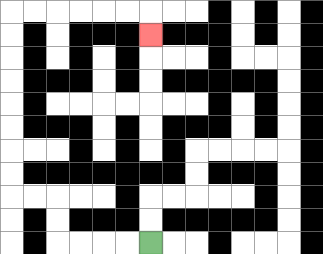{'start': '[6, 10]', 'end': '[6, 1]', 'path_directions': 'L,L,L,L,U,U,L,L,U,U,U,U,U,U,U,U,R,R,R,R,R,R,D', 'path_coordinates': '[[6, 10], [5, 10], [4, 10], [3, 10], [2, 10], [2, 9], [2, 8], [1, 8], [0, 8], [0, 7], [0, 6], [0, 5], [0, 4], [0, 3], [0, 2], [0, 1], [0, 0], [1, 0], [2, 0], [3, 0], [4, 0], [5, 0], [6, 0], [6, 1]]'}